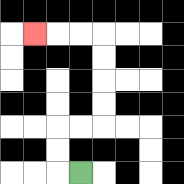{'start': '[3, 7]', 'end': '[1, 1]', 'path_directions': 'L,U,U,R,R,U,U,U,U,L,L,L', 'path_coordinates': '[[3, 7], [2, 7], [2, 6], [2, 5], [3, 5], [4, 5], [4, 4], [4, 3], [4, 2], [4, 1], [3, 1], [2, 1], [1, 1]]'}